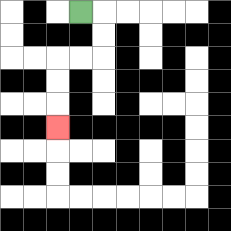{'start': '[3, 0]', 'end': '[2, 5]', 'path_directions': 'R,D,D,L,L,D,D,D', 'path_coordinates': '[[3, 0], [4, 0], [4, 1], [4, 2], [3, 2], [2, 2], [2, 3], [2, 4], [2, 5]]'}